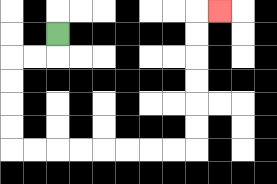{'start': '[2, 1]', 'end': '[9, 0]', 'path_directions': 'D,L,L,D,D,D,D,R,R,R,R,R,R,R,R,U,U,U,U,U,U,R', 'path_coordinates': '[[2, 1], [2, 2], [1, 2], [0, 2], [0, 3], [0, 4], [0, 5], [0, 6], [1, 6], [2, 6], [3, 6], [4, 6], [5, 6], [6, 6], [7, 6], [8, 6], [8, 5], [8, 4], [8, 3], [8, 2], [8, 1], [8, 0], [9, 0]]'}